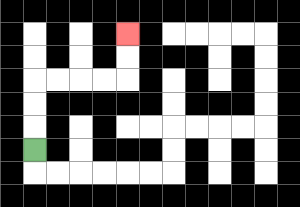{'start': '[1, 6]', 'end': '[5, 1]', 'path_directions': 'U,U,U,R,R,R,R,U,U', 'path_coordinates': '[[1, 6], [1, 5], [1, 4], [1, 3], [2, 3], [3, 3], [4, 3], [5, 3], [5, 2], [5, 1]]'}